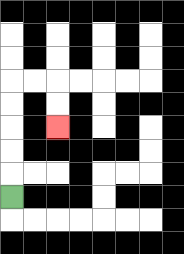{'start': '[0, 8]', 'end': '[2, 5]', 'path_directions': 'U,U,U,U,U,R,R,D,D', 'path_coordinates': '[[0, 8], [0, 7], [0, 6], [0, 5], [0, 4], [0, 3], [1, 3], [2, 3], [2, 4], [2, 5]]'}